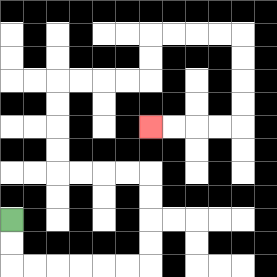{'start': '[0, 9]', 'end': '[6, 5]', 'path_directions': 'D,D,R,R,R,R,R,R,U,U,U,U,L,L,L,L,U,U,U,U,R,R,R,R,U,U,R,R,R,R,D,D,D,D,L,L,L,L', 'path_coordinates': '[[0, 9], [0, 10], [0, 11], [1, 11], [2, 11], [3, 11], [4, 11], [5, 11], [6, 11], [6, 10], [6, 9], [6, 8], [6, 7], [5, 7], [4, 7], [3, 7], [2, 7], [2, 6], [2, 5], [2, 4], [2, 3], [3, 3], [4, 3], [5, 3], [6, 3], [6, 2], [6, 1], [7, 1], [8, 1], [9, 1], [10, 1], [10, 2], [10, 3], [10, 4], [10, 5], [9, 5], [8, 5], [7, 5], [6, 5]]'}